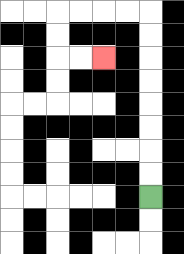{'start': '[6, 8]', 'end': '[4, 2]', 'path_directions': 'U,U,U,U,U,U,U,U,L,L,L,L,D,D,R,R', 'path_coordinates': '[[6, 8], [6, 7], [6, 6], [6, 5], [6, 4], [6, 3], [6, 2], [6, 1], [6, 0], [5, 0], [4, 0], [3, 0], [2, 0], [2, 1], [2, 2], [3, 2], [4, 2]]'}